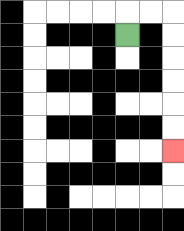{'start': '[5, 1]', 'end': '[7, 6]', 'path_directions': 'U,R,R,D,D,D,D,D,D', 'path_coordinates': '[[5, 1], [5, 0], [6, 0], [7, 0], [7, 1], [7, 2], [7, 3], [7, 4], [7, 5], [7, 6]]'}